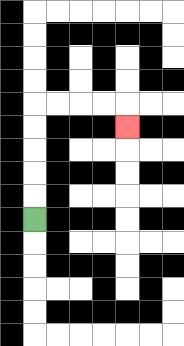{'start': '[1, 9]', 'end': '[5, 5]', 'path_directions': 'U,U,U,U,U,R,R,R,R,D', 'path_coordinates': '[[1, 9], [1, 8], [1, 7], [1, 6], [1, 5], [1, 4], [2, 4], [3, 4], [4, 4], [5, 4], [5, 5]]'}